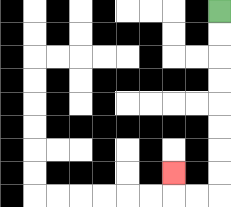{'start': '[9, 0]', 'end': '[7, 7]', 'path_directions': 'D,D,D,D,D,D,D,D,L,L,U', 'path_coordinates': '[[9, 0], [9, 1], [9, 2], [9, 3], [9, 4], [9, 5], [9, 6], [9, 7], [9, 8], [8, 8], [7, 8], [7, 7]]'}